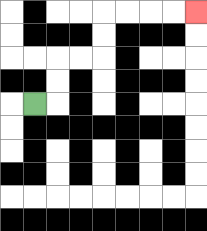{'start': '[1, 4]', 'end': '[8, 0]', 'path_directions': 'R,U,U,R,R,U,U,R,R,R,R', 'path_coordinates': '[[1, 4], [2, 4], [2, 3], [2, 2], [3, 2], [4, 2], [4, 1], [4, 0], [5, 0], [6, 0], [7, 0], [8, 0]]'}